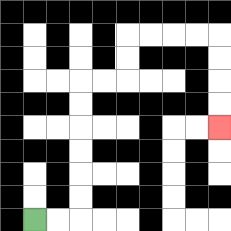{'start': '[1, 9]', 'end': '[9, 5]', 'path_directions': 'R,R,U,U,U,U,U,U,R,R,U,U,R,R,R,R,D,D,D,D', 'path_coordinates': '[[1, 9], [2, 9], [3, 9], [3, 8], [3, 7], [3, 6], [3, 5], [3, 4], [3, 3], [4, 3], [5, 3], [5, 2], [5, 1], [6, 1], [7, 1], [8, 1], [9, 1], [9, 2], [9, 3], [9, 4], [9, 5]]'}